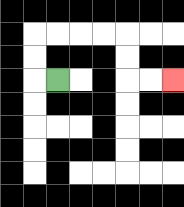{'start': '[2, 3]', 'end': '[7, 3]', 'path_directions': 'L,U,U,R,R,R,R,D,D,R,R', 'path_coordinates': '[[2, 3], [1, 3], [1, 2], [1, 1], [2, 1], [3, 1], [4, 1], [5, 1], [5, 2], [5, 3], [6, 3], [7, 3]]'}